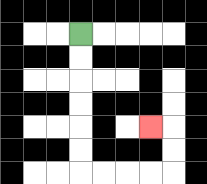{'start': '[3, 1]', 'end': '[6, 5]', 'path_directions': 'D,D,D,D,D,D,R,R,R,R,U,U,L', 'path_coordinates': '[[3, 1], [3, 2], [3, 3], [3, 4], [3, 5], [3, 6], [3, 7], [4, 7], [5, 7], [6, 7], [7, 7], [7, 6], [7, 5], [6, 5]]'}